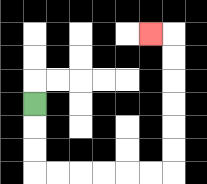{'start': '[1, 4]', 'end': '[6, 1]', 'path_directions': 'D,D,D,R,R,R,R,R,R,U,U,U,U,U,U,L', 'path_coordinates': '[[1, 4], [1, 5], [1, 6], [1, 7], [2, 7], [3, 7], [4, 7], [5, 7], [6, 7], [7, 7], [7, 6], [7, 5], [7, 4], [7, 3], [7, 2], [7, 1], [6, 1]]'}